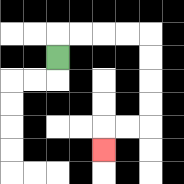{'start': '[2, 2]', 'end': '[4, 6]', 'path_directions': 'U,R,R,R,R,D,D,D,D,L,L,D', 'path_coordinates': '[[2, 2], [2, 1], [3, 1], [4, 1], [5, 1], [6, 1], [6, 2], [6, 3], [6, 4], [6, 5], [5, 5], [4, 5], [4, 6]]'}